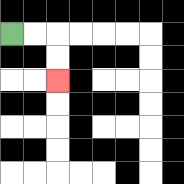{'start': '[0, 1]', 'end': '[2, 3]', 'path_directions': 'R,R,D,D', 'path_coordinates': '[[0, 1], [1, 1], [2, 1], [2, 2], [2, 3]]'}